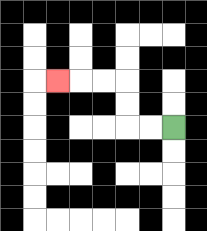{'start': '[7, 5]', 'end': '[2, 3]', 'path_directions': 'L,L,U,U,L,L,L', 'path_coordinates': '[[7, 5], [6, 5], [5, 5], [5, 4], [5, 3], [4, 3], [3, 3], [2, 3]]'}